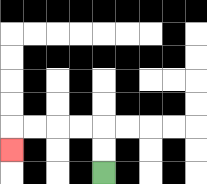{'start': '[4, 7]', 'end': '[0, 6]', 'path_directions': 'U,U,L,L,L,L,D', 'path_coordinates': '[[4, 7], [4, 6], [4, 5], [3, 5], [2, 5], [1, 5], [0, 5], [0, 6]]'}